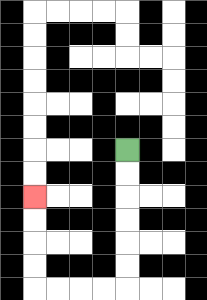{'start': '[5, 6]', 'end': '[1, 8]', 'path_directions': 'D,D,D,D,D,D,L,L,L,L,U,U,U,U', 'path_coordinates': '[[5, 6], [5, 7], [5, 8], [5, 9], [5, 10], [5, 11], [5, 12], [4, 12], [3, 12], [2, 12], [1, 12], [1, 11], [1, 10], [1, 9], [1, 8]]'}